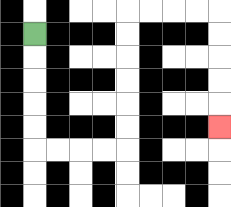{'start': '[1, 1]', 'end': '[9, 5]', 'path_directions': 'D,D,D,D,D,R,R,R,R,U,U,U,U,U,U,R,R,R,R,D,D,D,D,D', 'path_coordinates': '[[1, 1], [1, 2], [1, 3], [1, 4], [1, 5], [1, 6], [2, 6], [3, 6], [4, 6], [5, 6], [5, 5], [5, 4], [5, 3], [5, 2], [5, 1], [5, 0], [6, 0], [7, 0], [8, 0], [9, 0], [9, 1], [9, 2], [9, 3], [9, 4], [9, 5]]'}